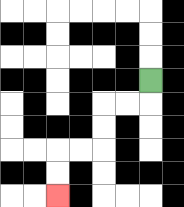{'start': '[6, 3]', 'end': '[2, 8]', 'path_directions': 'D,L,L,D,D,L,L,D,D', 'path_coordinates': '[[6, 3], [6, 4], [5, 4], [4, 4], [4, 5], [4, 6], [3, 6], [2, 6], [2, 7], [2, 8]]'}